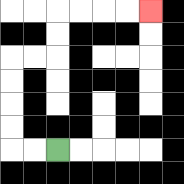{'start': '[2, 6]', 'end': '[6, 0]', 'path_directions': 'L,L,U,U,U,U,R,R,U,U,R,R,R,R', 'path_coordinates': '[[2, 6], [1, 6], [0, 6], [0, 5], [0, 4], [0, 3], [0, 2], [1, 2], [2, 2], [2, 1], [2, 0], [3, 0], [4, 0], [5, 0], [6, 0]]'}